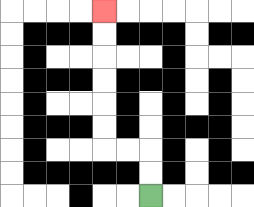{'start': '[6, 8]', 'end': '[4, 0]', 'path_directions': 'U,U,L,L,U,U,U,U,U,U', 'path_coordinates': '[[6, 8], [6, 7], [6, 6], [5, 6], [4, 6], [4, 5], [4, 4], [4, 3], [4, 2], [4, 1], [4, 0]]'}